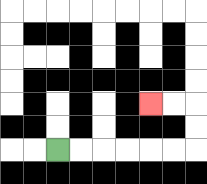{'start': '[2, 6]', 'end': '[6, 4]', 'path_directions': 'R,R,R,R,R,R,U,U,L,L', 'path_coordinates': '[[2, 6], [3, 6], [4, 6], [5, 6], [6, 6], [7, 6], [8, 6], [8, 5], [8, 4], [7, 4], [6, 4]]'}